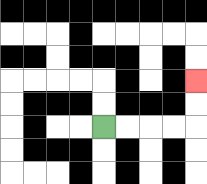{'start': '[4, 5]', 'end': '[8, 3]', 'path_directions': 'R,R,R,R,U,U', 'path_coordinates': '[[4, 5], [5, 5], [6, 5], [7, 5], [8, 5], [8, 4], [8, 3]]'}